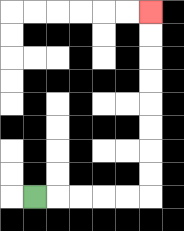{'start': '[1, 8]', 'end': '[6, 0]', 'path_directions': 'R,R,R,R,R,U,U,U,U,U,U,U,U', 'path_coordinates': '[[1, 8], [2, 8], [3, 8], [4, 8], [5, 8], [6, 8], [6, 7], [6, 6], [6, 5], [6, 4], [6, 3], [6, 2], [6, 1], [6, 0]]'}